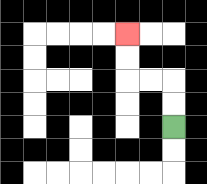{'start': '[7, 5]', 'end': '[5, 1]', 'path_directions': 'U,U,L,L,U,U', 'path_coordinates': '[[7, 5], [7, 4], [7, 3], [6, 3], [5, 3], [5, 2], [5, 1]]'}